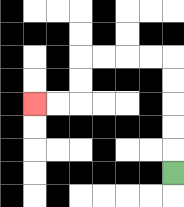{'start': '[7, 7]', 'end': '[1, 4]', 'path_directions': 'U,U,U,U,U,L,L,L,L,D,D,L,L', 'path_coordinates': '[[7, 7], [7, 6], [7, 5], [7, 4], [7, 3], [7, 2], [6, 2], [5, 2], [4, 2], [3, 2], [3, 3], [3, 4], [2, 4], [1, 4]]'}